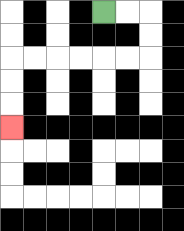{'start': '[4, 0]', 'end': '[0, 5]', 'path_directions': 'R,R,D,D,L,L,L,L,L,L,D,D,D', 'path_coordinates': '[[4, 0], [5, 0], [6, 0], [6, 1], [6, 2], [5, 2], [4, 2], [3, 2], [2, 2], [1, 2], [0, 2], [0, 3], [0, 4], [0, 5]]'}